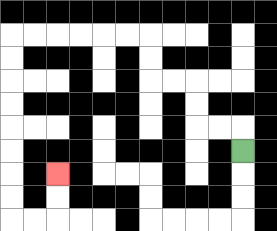{'start': '[10, 6]', 'end': '[2, 7]', 'path_directions': 'U,L,L,U,U,L,L,U,U,L,L,L,L,L,L,D,D,D,D,D,D,D,D,R,R,U,U', 'path_coordinates': '[[10, 6], [10, 5], [9, 5], [8, 5], [8, 4], [8, 3], [7, 3], [6, 3], [6, 2], [6, 1], [5, 1], [4, 1], [3, 1], [2, 1], [1, 1], [0, 1], [0, 2], [0, 3], [0, 4], [0, 5], [0, 6], [0, 7], [0, 8], [0, 9], [1, 9], [2, 9], [2, 8], [2, 7]]'}